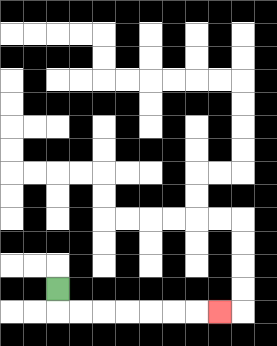{'start': '[2, 12]', 'end': '[9, 13]', 'path_directions': 'D,R,R,R,R,R,R,R', 'path_coordinates': '[[2, 12], [2, 13], [3, 13], [4, 13], [5, 13], [6, 13], [7, 13], [8, 13], [9, 13]]'}